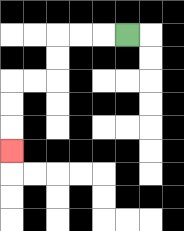{'start': '[5, 1]', 'end': '[0, 6]', 'path_directions': 'L,L,L,D,D,L,L,D,D,D', 'path_coordinates': '[[5, 1], [4, 1], [3, 1], [2, 1], [2, 2], [2, 3], [1, 3], [0, 3], [0, 4], [0, 5], [0, 6]]'}